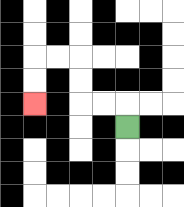{'start': '[5, 5]', 'end': '[1, 4]', 'path_directions': 'U,L,L,U,U,L,L,D,D', 'path_coordinates': '[[5, 5], [5, 4], [4, 4], [3, 4], [3, 3], [3, 2], [2, 2], [1, 2], [1, 3], [1, 4]]'}